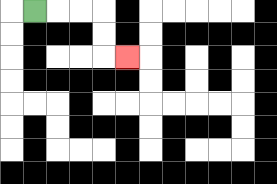{'start': '[1, 0]', 'end': '[5, 2]', 'path_directions': 'R,R,R,D,D,R', 'path_coordinates': '[[1, 0], [2, 0], [3, 0], [4, 0], [4, 1], [4, 2], [5, 2]]'}